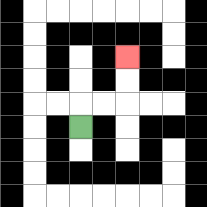{'start': '[3, 5]', 'end': '[5, 2]', 'path_directions': 'U,R,R,U,U', 'path_coordinates': '[[3, 5], [3, 4], [4, 4], [5, 4], [5, 3], [5, 2]]'}